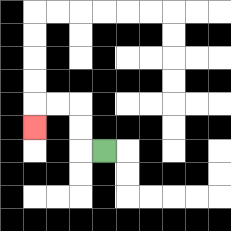{'start': '[4, 6]', 'end': '[1, 5]', 'path_directions': 'L,U,U,L,L,D', 'path_coordinates': '[[4, 6], [3, 6], [3, 5], [3, 4], [2, 4], [1, 4], [1, 5]]'}